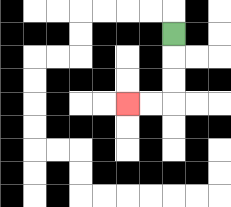{'start': '[7, 1]', 'end': '[5, 4]', 'path_directions': 'D,D,D,L,L', 'path_coordinates': '[[7, 1], [7, 2], [7, 3], [7, 4], [6, 4], [5, 4]]'}